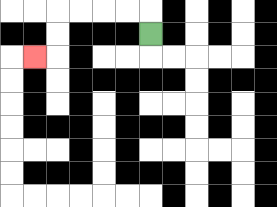{'start': '[6, 1]', 'end': '[1, 2]', 'path_directions': 'U,L,L,L,L,D,D,L', 'path_coordinates': '[[6, 1], [6, 0], [5, 0], [4, 0], [3, 0], [2, 0], [2, 1], [2, 2], [1, 2]]'}